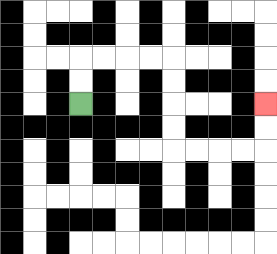{'start': '[3, 4]', 'end': '[11, 4]', 'path_directions': 'U,U,R,R,R,R,D,D,D,D,R,R,R,R,U,U', 'path_coordinates': '[[3, 4], [3, 3], [3, 2], [4, 2], [5, 2], [6, 2], [7, 2], [7, 3], [7, 4], [7, 5], [7, 6], [8, 6], [9, 6], [10, 6], [11, 6], [11, 5], [11, 4]]'}